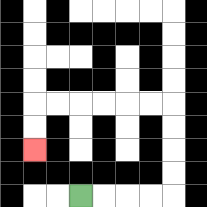{'start': '[3, 8]', 'end': '[1, 6]', 'path_directions': 'R,R,R,R,U,U,U,U,L,L,L,L,L,L,D,D', 'path_coordinates': '[[3, 8], [4, 8], [5, 8], [6, 8], [7, 8], [7, 7], [7, 6], [7, 5], [7, 4], [6, 4], [5, 4], [4, 4], [3, 4], [2, 4], [1, 4], [1, 5], [1, 6]]'}